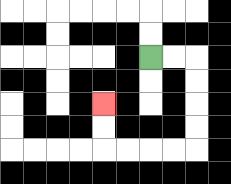{'start': '[6, 2]', 'end': '[4, 4]', 'path_directions': 'R,R,D,D,D,D,L,L,L,L,U,U', 'path_coordinates': '[[6, 2], [7, 2], [8, 2], [8, 3], [8, 4], [8, 5], [8, 6], [7, 6], [6, 6], [5, 6], [4, 6], [4, 5], [4, 4]]'}